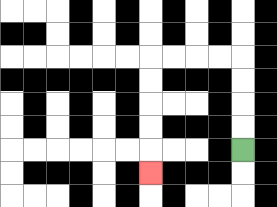{'start': '[10, 6]', 'end': '[6, 7]', 'path_directions': 'U,U,U,U,L,L,L,L,D,D,D,D,D', 'path_coordinates': '[[10, 6], [10, 5], [10, 4], [10, 3], [10, 2], [9, 2], [8, 2], [7, 2], [6, 2], [6, 3], [6, 4], [6, 5], [6, 6], [6, 7]]'}